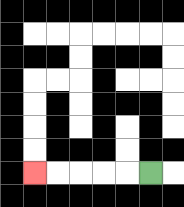{'start': '[6, 7]', 'end': '[1, 7]', 'path_directions': 'L,L,L,L,L', 'path_coordinates': '[[6, 7], [5, 7], [4, 7], [3, 7], [2, 7], [1, 7]]'}